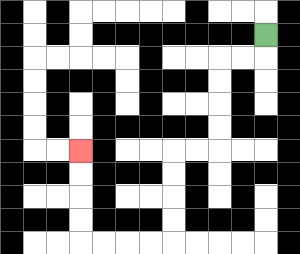{'start': '[11, 1]', 'end': '[3, 6]', 'path_directions': 'D,L,L,D,D,D,D,L,L,D,D,D,D,L,L,L,L,U,U,U,U', 'path_coordinates': '[[11, 1], [11, 2], [10, 2], [9, 2], [9, 3], [9, 4], [9, 5], [9, 6], [8, 6], [7, 6], [7, 7], [7, 8], [7, 9], [7, 10], [6, 10], [5, 10], [4, 10], [3, 10], [3, 9], [3, 8], [3, 7], [3, 6]]'}